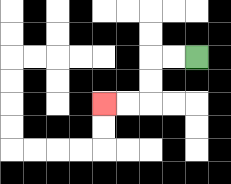{'start': '[8, 2]', 'end': '[4, 4]', 'path_directions': 'L,L,D,D,L,L', 'path_coordinates': '[[8, 2], [7, 2], [6, 2], [6, 3], [6, 4], [5, 4], [4, 4]]'}